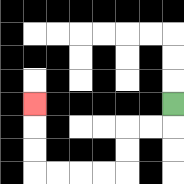{'start': '[7, 4]', 'end': '[1, 4]', 'path_directions': 'D,L,L,D,D,L,L,L,L,U,U,U', 'path_coordinates': '[[7, 4], [7, 5], [6, 5], [5, 5], [5, 6], [5, 7], [4, 7], [3, 7], [2, 7], [1, 7], [1, 6], [1, 5], [1, 4]]'}